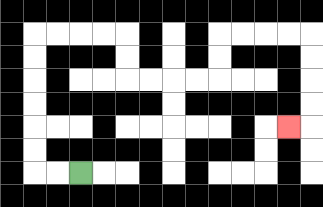{'start': '[3, 7]', 'end': '[12, 5]', 'path_directions': 'L,L,U,U,U,U,U,U,R,R,R,R,D,D,R,R,R,R,U,U,R,R,R,R,D,D,D,D,L', 'path_coordinates': '[[3, 7], [2, 7], [1, 7], [1, 6], [1, 5], [1, 4], [1, 3], [1, 2], [1, 1], [2, 1], [3, 1], [4, 1], [5, 1], [5, 2], [5, 3], [6, 3], [7, 3], [8, 3], [9, 3], [9, 2], [9, 1], [10, 1], [11, 1], [12, 1], [13, 1], [13, 2], [13, 3], [13, 4], [13, 5], [12, 5]]'}